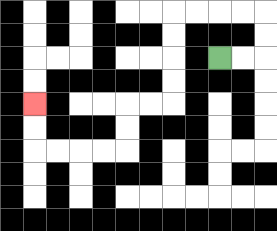{'start': '[9, 2]', 'end': '[1, 4]', 'path_directions': 'R,R,U,U,L,L,L,L,D,D,D,D,L,L,D,D,L,L,L,L,U,U', 'path_coordinates': '[[9, 2], [10, 2], [11, 2], [11, 1], [11, 0], [10, 0], [9, 0], [8, 0], [7, 0], [7, 1], [7, 2], [7, 3], [7, 4], [6, 4], [5, 4], [5, 5], [5, 6], [4, 6], [3, 6], [2, 6], [1, 6], [1, 5], [1, 4]]'}